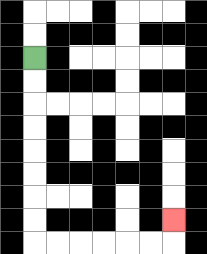{'start': '[1, 2]', 'end': '[7, 9]', 'path_directions': 'D,D,D,D,D,D,D,D,R,R,R,R,R,R,U', 'path_coordinates': '[[1, 2], [1, 3], [1, 4], [1, 5], [1, 6], [1, 7], [1, 8], [1, 9], [1, 10], [2, 10], [3, 10], [4, 10], [5, 10], [6, 10], [7, 10], [7, 9]]'}